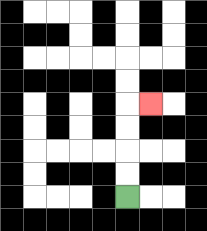{'start': '[5, 8]', 'end': '[6, 4]', 'path_directions': 'U,U,U,U,R', 'path_coordinates': '[[5, 8], [5, 7], [5, 6], [5, 5], [5, 4], [6, 4]]'}